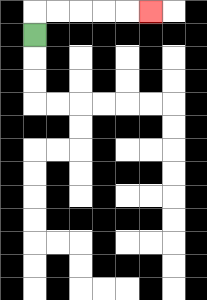{'start': '[1, 1]', 'end': '[6, 0]', 'path_directions': 'U,R,R,R,R,R', 'path_coordinates': '[[1, 1], [1, 0], [2, 0], [3, 0], [4, 0], [5, 0], [6, 0]]'}